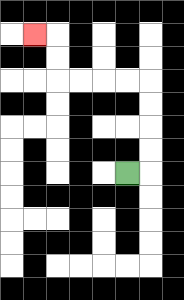{'start': '[5, 7]', 'end': '[1, 1]', 'path_directions': 'R,U,U,U,U,L,L,L,L,U,U,L', 'path_coordinates': '[[5, 7], [6, 7], [6, 6], [6, 5], [6, 4], [6, 3], [5, 3], [4, 3], [3, 3], [2, 3], [2, 2], [2, 1], [1, 1]]'}